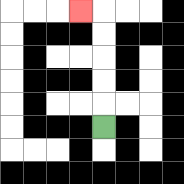{'start': '[4, 5]', 'end': '[3, 0]', 'path_directions': 'U,U,U,U,U,L', 'path_coordinates': '[[4, 5], [4, 4], [4, 3], [4, 2], [4, 1], [4, 0], [3, 0]]'}